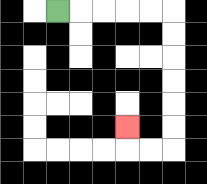{'start': '[2, 0]', 'end': '[5, 5]', 'path_directions': 'R,R,R,R,R,D,D,D,D,D,D,L,L,U', 'path_coordinates': '[[2, 0], [3, 0], [4, 0], [5, 0], [6, 0], [7, 0], [7, 1], [7, 2], [7, 3], [7, 4], [7, 5], [7, 6], [6, 6], [5, 6], [5, 5]]'}